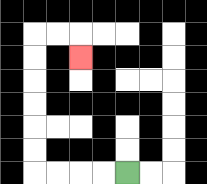{'start': '[5, 7]', 'end': '[3, 2]', 'path_directions': 'L,L,L,L,U,U,U,U,U,U,R,R,D', 'path_coordinates': '[[5, 7], [4, 7], [3, 7], [2, 7], [1, 7], [1, 6], [1, 5], [1, 4], [1, 3], [1, 2], [1, 1], [2, 1], [3, 1], [3, 2]]'}